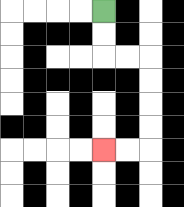{'start': '[4, 0]', 'end': '[4, 6]', 'path_directions': 'D,D,R,R,D,D,D,D,L,L', 'path_coordinates': '[[4, 0], [4, 1], [4, 2], [5, 2], [6, 2], [6, 3], [6, 4], [6, 5], [6, 6], [5, 6], [4, 6]]'}